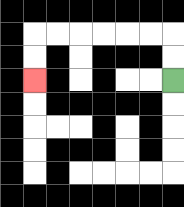{'start': '[7, 3]', 'end': '[1, 3]', 'path_directions': 'U,U,L,L,L,L,L,L,D,D', 'path_coordinates': '[[7, 3], [7, 2], [7, 1], [6, 1], [5, 1], [4, 1], [3, 1], [2, 1], [1, 1], [1, 2], [1, 3]]'}